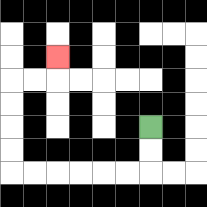{'start': '[6, 5]', 'end': '[2, 2]', 'path_directions': 'D,D,L,L,L,L,L,L,U,U,U,U,R,R,U', 'path_coordinates': '[[6, 5], [6, 6], [6, 7], [5, 7], [4, 7], [3, 7], [2, 7], [1, 7], [0, 7], [0, 6], [0, 5], [0, 4], [0, 3], [1, 3], [2, 3], [2, 2]]'}